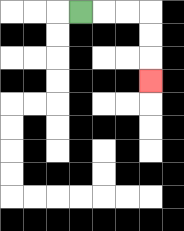{'start': '[3, 0]', 'end': '[6, 3]', 'path_directions': 'R,R,R,D,D,D', 'path_coordinates': '[[3, 0], [4, 0], [5, 0], [6, 0], [6, 1], [6, 2], [6, 3]]'}